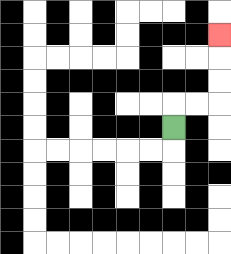{'start': '[7, 5]', 'end': '[9, 1]', 'path_directions': 'U,R,R,U,U,U', 'path_coordinates': '[[7, 5], [7, 4], [8, 4], [9, 4], [9, 3], [9, 2], [9, 1]]'}